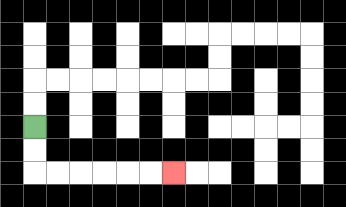{'start': '[1, 5]', 'end': '[7, 7]', 'path_directions': 'D,D,R,R,R,R,R,R', 'path_coordinates': '[[1, 5], [1, 6], [1, 7], [2, 7], [3, 7], [4, 7], [5, 7], [6, 7], [7, 7]]'}